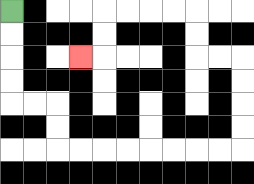{'start': '[0, 0]', 'end': '[3, 2]', 'path_directions': 'D,D,D,D,R,R,D,D,R,R,R,R,R,R,R,R,U,U,U,U,L,L,U,U,L,L,L,L,D,D,L', 'path_coordinates': '[[0, 0], [0, 1], [0, 2], [0, 3], [0, 4], [1, 4], [2, 4], [2, 5], [2, 6], [3, 6], [4, 6], [5, 6], [6, 6], [7, 6], [8, 6], [9, 6], [10, 6], [10, 5], [10, 4], [10, 3], [10, 2], [9, 2], [8, 2], [8, 1], [8, 0], [7, 0], [6, 0], [5, 0], [4, 0], [4, 1], [4, 2], [3, 2]]'}